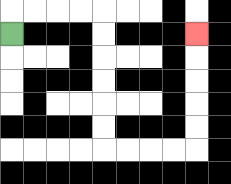{'start': '[0, 1]', 'end': '[8, 1]', 'path_directions': 'U,R,R,R,R,D,D,D,D,D,D,R,R,R,R,U,U,U,U,U', 'path_coordinates': '[[0, 1], [0, 0], [1, 0], [2, 0], [3, 0], [4, 0], [4, 1], [4, 2], [4, 3], [4, 4], [4, 5], [4, 6], [5, 6], [6, 6], [7, 6], [8, 6], [8, 5], [8, 4], [8, 3], [8, 2], [8, 1]]'}